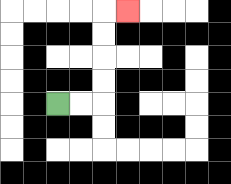{'start': '[2, 4]', 'end': '[5, 0]', 'path_directions': 'R,R,U,U,U,U,R', 'path_coordinates': '[[2, 4], [3, 4], [4, 4], [4, 3], [4, 2], [4, 1], [4, 0], [5, 0]]'}